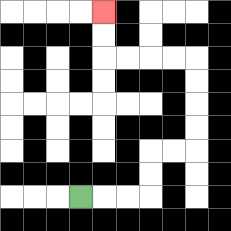{'start': '[3, 8]', 'end': '[4, 0]', 'path_directions': 'R,R,R,U,U,R,R,U,U,U,U,L,L,L,L,U,U', 'path_coordinates': '[[3, 8], [4, 8], [5, 8], [6, 8], [6, 7], [6, 6], [7, 6], [8, 6], [8, 5], [8, 4], [8, 3], [8, 2], [7, 2], [6, 2], [5, 2], [4, 2], [4, 1], [4, 0]]'}